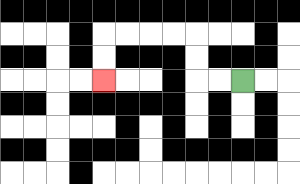{'start': '[10, 3]', 'end': '[4, 3]', 'path_directions': 'L,L,U,U,L,L,L,L,D,D', 'path_coordinates': '[[10, 3], [9, 3], [8, 3], [8, 2], [8, 1], [7, 1], [6, 1], [5, 1], [4, 1], [4, 2], [4, 3]]'}